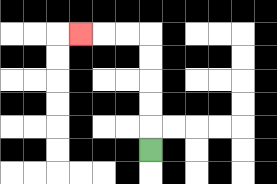{'start': '[6, 6]', 'end': '[3, 1]', 'path_directions': 'U,U,U,U,U,L,L,L', 'path_coordinates': '[[6, 6], [6, 5], [6, 4], [6, 3], [6, 2], [6, 1], [5, 1], [4, 1], [3, 1]]'}